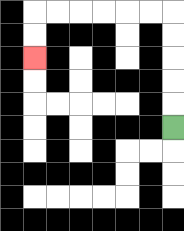{'start': '[7, 5]', 'end': '[1, 2]', 'path_directions': 'U,U,U,U,U,L,L,L,L,L,L,D,D', 'path_coordinates': '[[7, 5], [7, 4], [7, 3], [7, 2], [7, 1], [7, 0], [6, 0], [5, 0], [4, 0], [3, 0], [2, 0], [1, 0], [1, 1], [1, 2]]'}